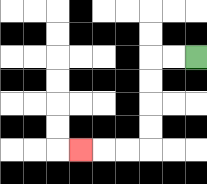{'start': '[8, 2]', 'end': '[3, 6]', 'path_directions': 'L,L,D,D,D,D,L,L,L', 'path_coordinates': '[[8, 2], [7, 2], [6, 2], [6, 3], [6, 4], [6, 5], [6, 6], [5, 6], [4, 6], [3, 6]]'}